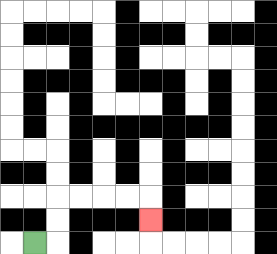{'start': '[1, 10]', 'end': '[6, 9]', 'path_directions': 'R,U,U,R,R,R,R,D', 'path_coordinates': '[[1, 10], [2, 10], [2, 9], [2, 8], [3, 8], [4, 8], [5, 8], [6, 8], [6, 9]]'}